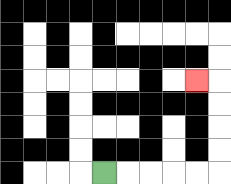{'start': '[4, 7]', 'end': '[8, 3]', 'path_directions': 'R,R,R,R,R,U,U,U,U,L', 'path_coordinates': '[[4, 7], [5, 7], [6, 7], [7, 7], [8, 7], [9, 7], [9, 6], [9, 5], [9, 4], [9, 3], [8, 3]]'}